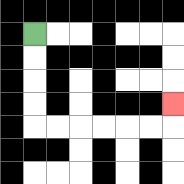{'start': '[1, 1]', 'end': '[7, 4]', 'path_directions': 'D,D,D,D,R,R,R,R,R,R,U', 'path_coordinates': '[[1, 1], [1, 2], [1, 3], [1, 4], [1, 5], [2, 5], [3, 5], [4, 5], [5, 5], [6, 5], [7, 5], [7, 4]]'}